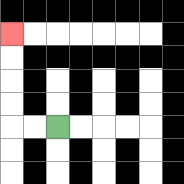{'start': '[2, 5]', 'end': '[0, 1]', 'path_directions': 'L,L,U,U,U,U', 'path_coordinates': '[[2, 5], [1, 5], [0, 5], [0, 4], [0, 3], [0, 2], [0, 1]]'}